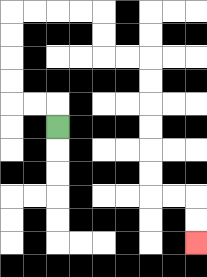{'start': '[2, 5]', 'end': '[8, 10]', 'path_directions': 'U,L,L,U,U,U,U,R,R,R,R,D,D,R,R,D,D,D,D,D,D,R,R,D,D', 'path_coordinates': '[[2, 5], [2, 4], [1, 4], [0, 4], [0, 3], [0, 2], [0, 1], [0, 0], [1, 0], [2, 0], [3, 0], [4, 0], [4, 1], [4, 2], [5, 2], [6, 2], [6, 3], [6, 4], [6, 5], [6, 6], [6, 7], [6, 8], [7, 8], [8, 8], [8, 9], [8, 10]]'}